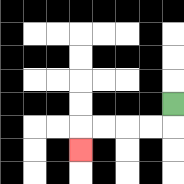{'start': '[7, 4]', 'end': '[3, 6]', 'path_directions': 'D,L,L,L,L,D', 'path_coordinates': '[[7, 4], [7, 5], [6, 5], [5, 5], [4, 5], [3, 5], [3, 6]]'}